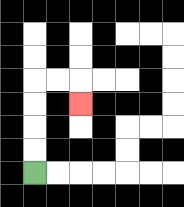{'start': '[1, 7]', 'end': '[3, 4]', 'path_directions': 'U,U,U,U,R,R,D', 'path_coordinates': '[[1, 7], [1, 6], [1, 5], [1, 4], [1, 3], [2, 3], [3, 3], [3, 4]]'}